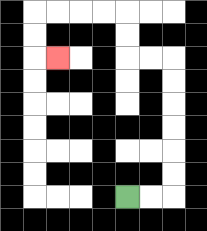{'start': '[5, 8]', 'end': '[2, 2]', 'path_directions': 'R,R,U,U,U,U,U,U,L,L,U,U,L,L,L,L,D,D,R', 'path_coordinates': '[[5, 8], [6, 8], [7, 8], [7, 7], [7, 6], [7, 5], [7, 4], [7, 3], [7, 2], [6, 2], [5, 2], [5, 1], [5, 0], [4, 0], [3, 0], [2, 0], [1, 0], [1, 1], [1, 2], [2, 2]]'}